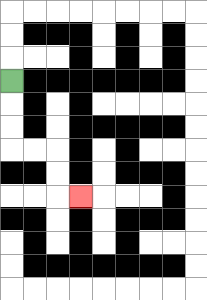{'start': '[0, 3]', 'end': '[3, 8]', 'path_directions': 'D,D,D,R,R,D,D,R', 'path_coordinates': '[[0, 3], [0, 4], [0, 5], [0, 6], [1, 6], [2, 6], [2, 7], [2, 8], [3, 8]]'}